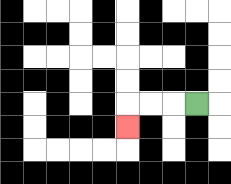{'start': '[8, 4]', 'end': '[5, 5]', 'path_directions': 'L,L,L,D', 'path_coordinates': '[[8, 4], [7, 4], [6, 4], [5, 4], [5, 5]]'}